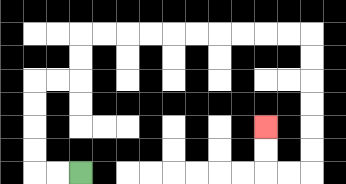{'start': '[3, 7]', 'end': '[11, 5]', 'path_directions': 'L,L,U,U,U,U,R,R,U,U,R,R,R,R,R,R,R,R,R,R,D,D,D,D,D,D,L,L,U,U', 'path_coordinates': '[[3, 7], [2, 7], [1, 7], [1, 6], [1, 5], [1, 4], [1, 3], [2, 3], [3, 3], [3, 2], [3, 1], [4, 1], [5, 1], [6, 1], [7, 1], [8, 1], [9, 1], [10, 1], [11, 1], [12, 1], [13, 1], [13, 2], [13, 3], [13, 4], [13, 5], [13, 6], [13, 7], [12, 7], [11, 7], [11, 6], [11, 5]]'}